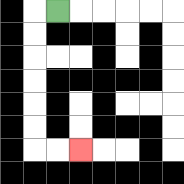{'start': '[2, 0]', 'end': '[3, 6]', 'path_directions': 'L,D,D,D,D,D,D,R,R', 'path_coordinates': '[[2, 0], [1, 0], [1, 1], [1, 2], [1, 3], [1, 4], [1, 5], [1, 6], [2, 6], [3, 6]]'}